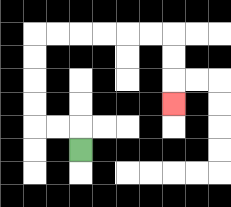{'start': '[3, 6]', 'end': '[7, 4]', 'path_directions': 'U,L,L,U,U,U,U,R,R,R,R,R,R,D,D,D', 'path_coordinates': '[[3, 6], [3, 5], [2, 5], [1, 5], [1, 4], [1, 3], [1, 2], [1, 1], [2, 1], [3, 1], [4, 1], [5, 1], [6, 1], [7, 1], [7, 2], [7, 3], [7, 4]]'}